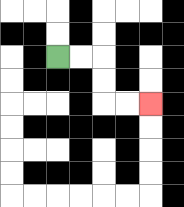{'start': '[2, 2]', 'end': '[6, 4]', 'path_directions': 'R,R,D,D,R,R', 'path_coordinates': '[[2, 2], [3, 2], [4, 2], [4, 3], [4, 4], [5, 4], [6, 4]]'}